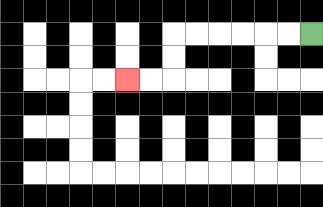{'start': '[13, 1]', 'end': '[5, 3]', 'path_directions': 'L,L,L,L,L,L,D,D,L,L', 'path_coordinates': '[[13, 1], [12, 1], [11, 1], [10, 1], [9, 1], [8, 1], [7, 1], [7, 2], [7, 3], [6, 3], [5, 3]]'}